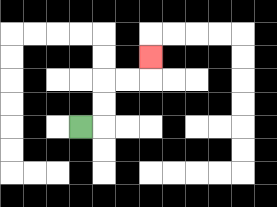{'start': '[3, 5]', 'end': '[6, 2]', 'path_directions': 'R,U,U,R,R,U', 'path_coordinates': '[[3, 5], [4, 5], [4, 4], [4, 3], [5, 3], [6, 3], [6, 2]]'}